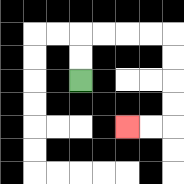{'start': '[3, 3]', 'end': '[5, 5]', 'path_directions': 'U,U,R,R,R,R,D,D,D,D,L,L', 'path_coordinates': '[[3, 3], [3, 2], [3, 1], [4, 1], [5, 1], [6, 1], [7, 1], [7, 2], [7, 3], [7, 4], [7, 5], [6, 5], [5, 5]]'}